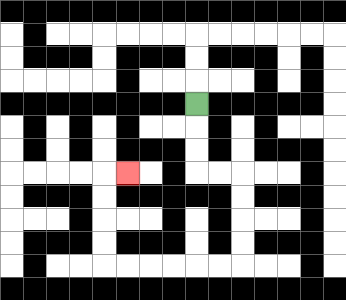{'start': '[8, 4]', 'end': '[5, 7]', 'path_directions': 'D,D,D,R,R,D,D,D,D,L,L,L,L,L,L,U,U,U,U,R', 'path_coordinates': '[[8, 4], [8, 5], [8, 6], [8, 7], [9, 7], [10, 7], [10, 8], [10, 9], [10, 10], [10, 11], [9, 11], [8, 11], [7, 11], [6, 11], [5, 11], [4, 11], [4, 10], [4, 9], [4, 8], [4, 7], [5, 7]]'}